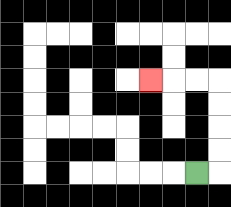{'start': '[8, 7]', 'end': '[6, 3]', 'path_directions': 'R,U,U,U,U,L,L,L', 'path_coordinates': '[[8, 7], [9, 7], [9, 6], [9, 5], [9, 4], [9, 3], [8, 3], [7, 3], [6, 3]]'}